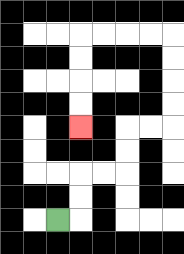{'start': '[2, 9]', 'end': '[3, 5]', 'path_directions': 'R,U,U,R,R,U,U,R,R,U,U,U,U,L,L,L,L,D,D,D,D', 'path_coordinates': '[[2, 9], [3, 9], [3, 8], [3, 7], [4, 7], [5, 7], [5, 6], [5, 5], [6, 5], [7, 5], [7, 4], [7, 3], [7, 2], [7, 1], [6, 1], [5, 1], [4, 1], [3, 1], [3, 2], [3, 3], [3, 4], [3, 5]]'}